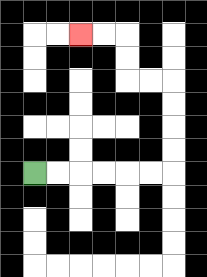{'start': '[1, 7]', 'end': '[3, 1]', 'path_directions': 'R,R,R,R,R,R,U,U,U,U,L,L,U,U,L,L', 'path_coordinates': '[[1, 7], [2, 7], [3, 7], [4, 7], [5, 7], [6, 7], [7, 7], [7, 6], [7, 5], [7, 4], [7, 3], [6, 3], [5, 3], [5, 2], [5, 1], [4, 1], [3, 1]]'}